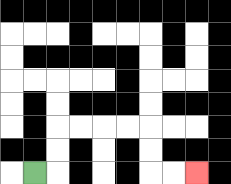{'start': '[1, 7]', 'end': '[8, 7]', 'path_directions': 'R,U,U,R,R,R,R,D,D,R,R', 'path_coordinates': '[[1, 7], [2, 7], [2, 6], [2, 5], [3, 5], [4, 5], [5, 5], [6, 5], [6, 6], [6, 7], [7, 7], [8, 7]]'}